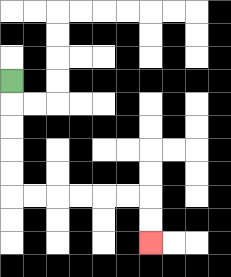{'start': '[0, 3]', 'end': '[6, 10]', 'path_directions': 'D,D,D,D,D,R,R,R,R,R,R,D,D', 'path_coordinates': '[[0, 3], [0, 4], [0, 5], [0, 6], [0, 7], [0, 8], [1, 8], [2, 8], [3, 8], [4, 8], [5, 8], [6, 8], [6, 9], [6, 10]]'}